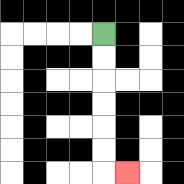{'start': '[4, 1]', 'end': '[5, 7]', 'path_directions': 'D,D,D,D,D,D,R', 'path_coordinates': '[[4, 1], [4, 2], [4, 3], [4, 4], [4, 5], [4, 6], [4, 7], [5, 7]]'}